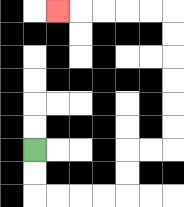{'start': '[1, 6]', 'end': '[2, 0]', 'path_directions': 'D,D,R,R,R,R,U,U,R,R,U,U,U,U,U,U,L,L,L,L,L', 'path_coordinates': '[[1, 6], [1, 7], [1, 8], [2, 8], [3, 8], [4, 8], [5, 8], [5, 7], [5, 6], [6, 6], [7, 6], [7, 5], [7, 4], [7, 3], [7, 2], [7, 1], [7, 0], [6, 0], [5, 0], [4, 0], [3, 0], [2, 0]]'}